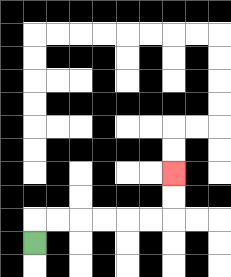{'start': '[1, 10]', 'end': '[7, 7]', 'path_directions': 'U,R,R,R,R,R,R,U,U', 'path_coordinates': '[[1, 10], [1, 9], [2, 9], [3, 9], [4, 9], [5, 9], [6, 9], [7, 9], [7, 8], [7, 7]]'}